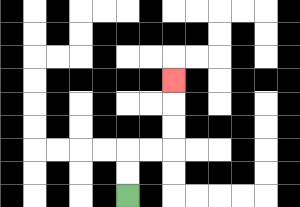{'start': '[5, 8]', 'end': '[7, 3]', 'path_directions': 'U,U,R,R,U,U,U', 'path_coordinates': '[[5, 8], [5, 7], [5, 6], [6, 6], [7, 6], [7, 5], [7, 4], [7, 3]]'}